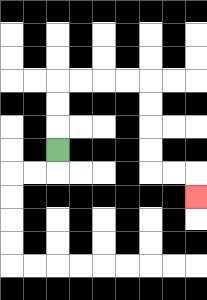{'start': '[2, 6]', 'end': '[8, 8]', 'path_directions': 'U,U,U,R,R,R,R,D,D,D,D,R,R,D', 'path_coordinates': '[[2, 6], [2, 5], [2, 4], [2, 3], [3, 3], [4, 3], [5, 3], [6, 3], [6, 4], [6, 5], [6, 6], [6, 7], [7, 7], [8, 7], [8, 8]]'}